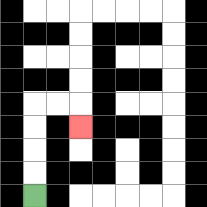{'start': '[1, 8]', 'end': '[3, 5]', 'path_directions': 'U,U,U,U,R,R,D', 'path_coordinates': '[[1, 8], [1, 7], [1, 6], [1, 5], [1, 4], [2, 4], [3, 4], [3, 5]]'}